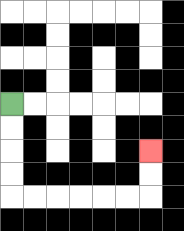{'start': '[0, 4]', 'end': '[6, 6]', 'path_directions': 'D,D,D,D,R,R,R,R,R,R,U,U', 'path_coordinates': '[[0, 4], [0, 5], [0, 6], [0, 7], [0, 8], [1, 8], [2, 8], [3, 8], [4, 8], [5, 8], [6, 8], [6, 7], [6, 6]]'}